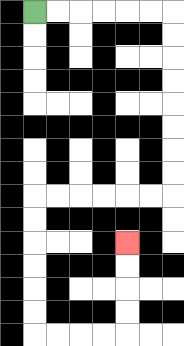{'start': '[1, 0]', 'end': '[5, 10]', 'path_directions': 'R,R,R,R,R,R,D,D,D,D,D,D,D,D,L,L,L,L,L,L,D,D,D,D,D,D,R,R,R,R,U,U,U,U', 'path_coordinates': '[[1, 0], [2, 0], [3, 0], [4, 0], [5, 0], [6, 0], [7, 0], [7, 1], [7, 2], [7, 3], [7, 4], [7, 5], [7, 6], [7, 7], [7, 8], [6, 8], [5, 8], [4, 8], [3, 8], [2, 8], [1, 8], [1, 9], [1, 10], [1, 11], [1, 12], [1, 13], [1, 14], [2, 14], [3, 14], [4, 14], [5, 14], [5, 13], [5, 12], [5, 11], [5, 10]]'}